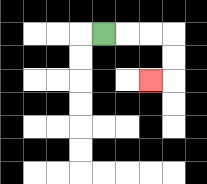{'start': '[4, 1]', 'end': '[6, 3]', 'path_directions': 'R,R,R,D,D,L', 'path_coordinates': '[[4, 1], [5, 1], [6, 1], [7, 1], [7, 2], [7, 3], [6, 3]]'}